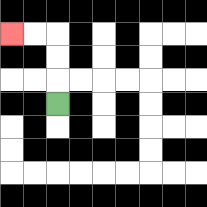{'start': '[2, 4]', 'end': '[0, 1]', 'path_directions': 'U,U,U,L,L', 'path_coordinates': '[[2, 4], [2, 3], [2, 2], [2, 1], [1, 1], [0, 1]]'}